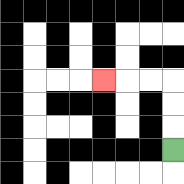{'start': '[7, 6]', 'end': '[4, 3]', 'path_directions': 'U,U,U,L,L,L', 'path_coordinates': '[[7, 6], [7, 5], [7, 4], [7, 3], [6, 3], [5, 3], [4, 3]]'}